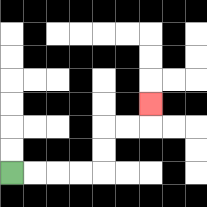{'start': '[0, 7]', 'end': '[6, 4]', 'path_directions': 'R,R,R,R,U,U,R,R,U', 'path_coordinates': '[[0, 7], [1, 7], [2, 7], [3, 7], [4, 7], [4, 6], [4, 5], [5, 5], [6, 5], [6, 4]]'}